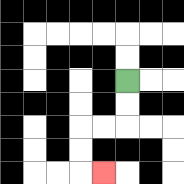{'start': '[5, 3]', 'end': '[4, 7]', 'path_directions': 'D,D,L,L,D,D,R', 'path_coordinates': '[[5, 3], [5, 4], [5, 5], [4, 5], [3, 5], [3, 6], [3, 7], [4, 7]]'}